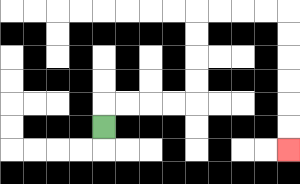{'start': '[4, 5]', 'end': '[12, 6]', 'path_directions': 'U,R,R,R,R,U,U,U,U,R,R,R,R,D,D,D,D,D,D', 'path_coordinates': '[[4, 5], [4, 4], [5, 4], [6, 4], [7, 4], [8, 4], [8, 3], [8, 2], [8, 1], [8, 0], [9, 0], [10, 0], [11, 0], [12, 0], [12, 1], [12, 2], [12, 3], [12, 4], [12, 5], [12, 6]]'}